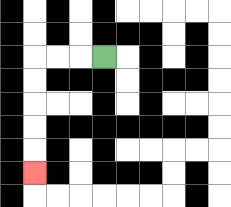{'start': '[4, 2]', 'end': '[1, 7]', 'path_directions': 'L,L,L,D,D,D,D,D', 'path_coordinates': '[[4, 2], [3, 2], [2, 2], [1, 2], [1, 3], [1, 4], [1, 5], [1, 6], [1, 7]]'}